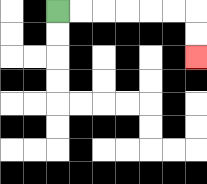{'start': '[2, 0]', 'end': '[8, 2]', 'path_directions': 'R,R,R,R,R,R,D,D', 'path_coordinates': '[[2, 0], [3, 0], [4, 0], [5, 0], [6, 0], [7, 0], [8, 0], [8, 1], [8, 2]]'}